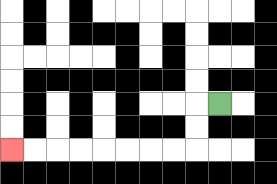{'start': '[9, 4]', 'end': '[0, 6]', 'path_directions': 'L,D,D,L,L,L,L,L,L,L,L', 'path_coordinates': '[[9, 4], [8, 4], [8, 5], [8, 6], [7, 6], [6, 6], [5, 6], [4, 6], [3, 6], [2, 6], [1, 6], [0, 6]]'}